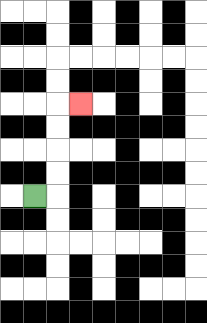{'start': '[1, 8]', 'end': '[3, 4]', 'path_directions': 'R,U,U,U,U,R', 'path_coordinates': '[[1, 8], [2, 8], [2, 7], [2, 6], [2, 5], [2, 4], [3, 4]]'}